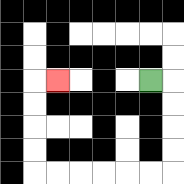{'start': '[6, 3]', 'end': '[2, 3]', 'path_directions': 'R,D,D,D,D,L,L,L,L,L,L,U,U,U,U,R', 'path_coordinates': '[[6, 3], [7, 3], [7, 4], [7, 5], [7, 6], [7, 7], [6, 7], [5, 7], [4, 7], [3, 7], [2, 7], [1, 7], [1, 6], [1, 5], [1, 4], [1, 3], [2, 3]]'}